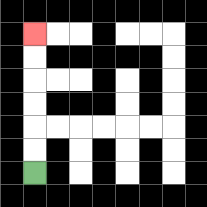{'start': '[1, 7]', 'end': '[1, 1]', 'path_directions': 'U,U,U,U,U,U', 'path_coordinates': '[[1, 7], [1, 6], [1, 5], [1, 4], [1, 3], [1, 2], [1, 1]]'}